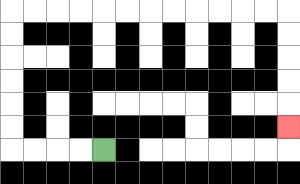{'start': '[4, 6]', 'end': '[12, 5]', 'path_directions': 'L,L,L,L,U,U,U,U,U,U,R,R,R,R,R,R,R,R,R,R,R,R,D,D,D,D,D', 'path_coordinates': '[[4, 6], [3, 6], [2, 6], [1, 6], [0, 6], [0, 5], [0, 4], [0, 3], [0, 2], [0, 1], [0, 0], [1, 0], [2, 0], [3, 0], [4, 0], [5, 0], [6, 0], [7, 0], [8, 0], [9, 0], [10, 0], [11, 0], [12, 0], [12, 1], [12, 2], [12, 3], [12, 4], [12, 5]]'}